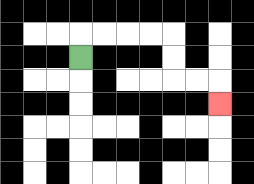{'start': '[3, 2]', 'end': '[9, 4]', 'path_directions': 'U,R,R,R,R,D,D,R,R,D', 'path_coordinates': '[[3, 2], [3, 1], [4, 1], [5, 1], [6, 1], [7, 1], [7, 2], [7, 3], [8, 3], [9, 3], [9, 4]]'}